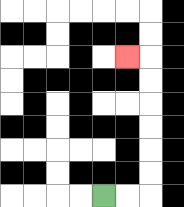{'start': '[4, 8]', 'end': '[5, 2]', 'path_directions': 'R,R,U,U,U,U,U,U,L', 'path_coordinates': '[[4, 8], [5, 8], [6, 8], [6, 7], [6, 6], [6, 5], [6, 4], [6, 3], [6, 2], [5, 2]]'}